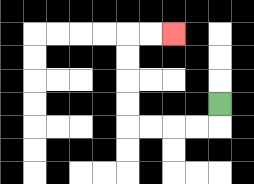{'start': '[9, 4]', 'end': '[7, 1]', 'path_directions': 'D,L,L,L,L,U,U,U,U,R,R', 'path_coordinates': '[[9, 4], [9, 5], [8, 5], [7, 5], [6, 5], [5, 5], [5, 4], [5, 3], [5, 2], [5, 1], [6, 1], [7, 1]]'}